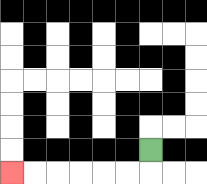{'start': '[6, 6]', 'end': '[0, 7]', 'path_directions': 'D,L,L,L,L,L,L', 'path_coordinates': '[[6, 6], [6, 7], [5, 7], [4, 7], [3, 7], [2, 7], [1, 7], [0, 7]]'}